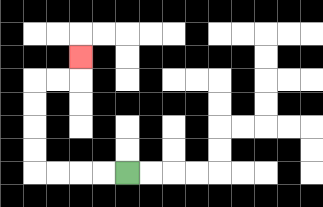{'start': '[5, 7]', 'end': '[3, 2]', 'path_directions': 'L,L,L,L,U,U,U,U,R,R,U', 'path_coordinates': '[[5, 7], [4, 7], [3, 7], [2, 7], [1, 7], [1, 6], [1, 5], [1, 4], [1, 3], [2, 3], [3, 3], [3, 2]]'}